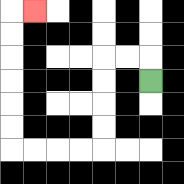{'start': '[6, 3]', 'end': '[1, 0]', 'path_directions': 'U,L,L,D,D,D,D,L,L,L,L,U,U,U,U,U,U,R', 'path_coordinates': '[[6, 3], [6, 2], [5, 2], [4, 2], [4, 3], [4, 4], [4, 5], [4, 6], [3, 6], [2, 6], [1, 6], [0, 6], [0, 5], [0, 4], [0, 3], [0, 2], [0, 1], [0, 0], [1, 0]]'}